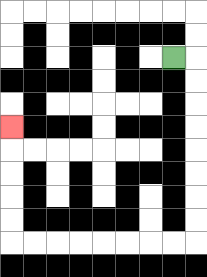{'start': '[7, 2]', 'end': '[0, 5]', 'path_directions': 'R,D,D,D,D,D,D,D,D,L,L,L,L,L,L,L,L,U,U,U,U,U', 'path_coordinates': '[[7, 2], [8, 2], [8, 3], [8, 4], [8, 5], [8, 6], [8, 7], [8, 8], [8, 9], [8, 10], [7, 10], [6, 10], [5, 10], [4, 10], [3, 10], [2, 10], [1, 10], [0, 10], [0, 9], [0, 8], [0, 7], [0, 6], [0, 5]]'}